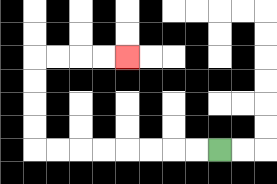{'start': '[9, 6]', 'end': '[5, 2]', 'path_directions': 'L,L,L,L,L,L,L,L,U,U,U,U,R,R,R,R', 'path_coordinates': '[[9, 6], [8, 6], [7, 6], [6, 6], [5, 6], [4, 6], [3, 6], [2, 6], [1, 6], [1, 5], [1, 4], [1, 3], [1, 2], [2, 2], [3, 2], [4, 2], [5, 2]]'}